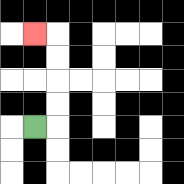{'start': '[1, 5]', 'end': '[1, 1]', 'path_directions': 'R,U,U,U,U,L', 'path_coordinates': '[[1, 5], [2, 5], [2, 4], [2, 3], [2, 2], [2, 1], [1, 1]]'}